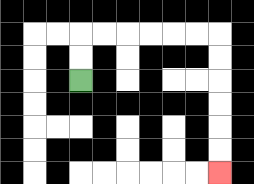{'start': '[3, 3]', 'end': '[9, 7]', 'path_directions': 'U,U,R,R,R,R,R,R,D,D,D,D,D,D', 'path_coordinates': '[[3, 3], [3, 2], [3, 1], [4, 1], [5, 1], [6, 1], [7, 1], [8, 1], [9, 1], [9, 2], [9, 3], [9, 4], [9, 5], [9, 6], [9, 7]]'}